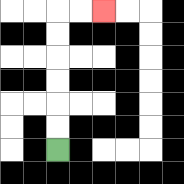{'start': '[2, 6]', 'end': '[4, 0]', 'path_directions': 'U,U,U,U,U,U,R,R', 'path_coordinates': '[[2, 6], [2, 5], [2, 4], [2, 3], [2, 2], [2, 1], [2, 0], [3, 0], [4, 0]]'}